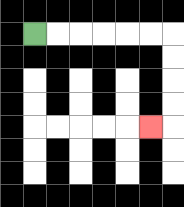{'start': '[1, 1]', 'end': '[6, 5]', 'path_directions': 'R,R,R,R,R,R,D,D,D,D,L', 'path_coordinates': '[[1, 1], [2, 1], [3, 1], [4, 1], [5, 1], [6, 1], [7, 1], [7, 2], [7, 3], [7, 4], [7, 5], [6, 5]]'}